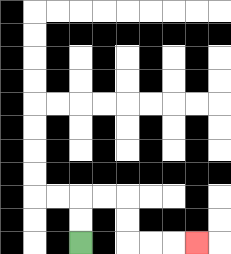{'start': '[3, 10]', 'end': '[8, 10]', 'path_directions': 'U,U,R,R,D,D,R,R,R', 'path_coordinates': '[[3, 10], [3, 9], [3, 8], [4, 8], [5, 8], [5, 9], [5, 10], [6, 10], [7, 10], [8, 10]]'}